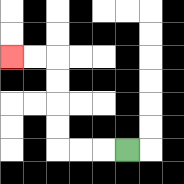{'start': '[5, 6]', 'end': '[0, 2]', 'path_directions': 'L,L,L,U,U,U,U,L,L', 'path_coordinates': '[[5, 6], [4, 6], [3, 6], [2, 6], [2, 5], [2, 4], [2, 3], [2, 2], [1, 2], [0, 2]]'}